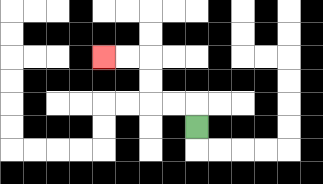{'start': '[8, 5]', 'end': '[4, 2]', 'path_directions': 'U,L,L,U,U,L,L', 'path_coordinates': '[[8, 5], [8, 4], [7, 4], [6, 4], [6, 3], [6, 2], [5, 2], [4, 2]]'}